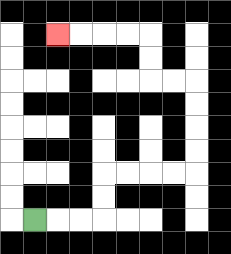{'start': '[1, 9]', 'end': '[2, 1]', 'path_directions': 'R,R,R,U,U,R,R,R,R,U,U,U,U,L,L,U,U,L,L,L,L', 'path_coordinates': '[[1, 9], [2, 9], [3, 9], [4, 9], [4, 8], [4, 7], [5, 7], [6, 7], [7, 7], [8, 7], [8, 6], [8, 5], [8, 4], [8, 3], [7, 3], [6, 3], [6, 2], [6, 1], [5, 1], [4, 1], [3, 1], [2, 1]]'}